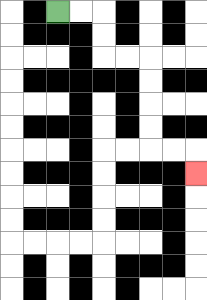{'start': '[2, 0]', 'end': '[8, 7]', 'path_directions': 'R,R,D,D,R,R,D,D,D,D,R,R,D', 'path_coordinates': '[[2, 0], [3, 0], [4, 0], [4, 1], [4, 2], [5, 2], [6, 2], [6, 3], [6, 4], [6, 5], [6, 6], [7, 6], [8, 6], [8, 7]]'}